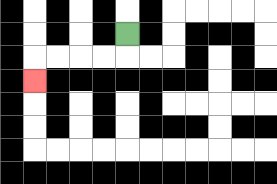{'start': '[5, 1]', 'end': '[1, 3]', 'path_directions': 'D,L,L,L,L,D', 'path_coordinates': '[[5, 1], [5, 2], [4, 2], [3, 2], [2, 2], [1, 2], [1, 3]]'}